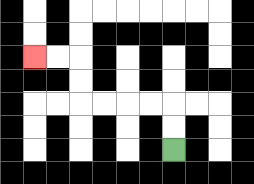{'start': '[7, 6]', 'end': '[1, 2]', 'path_directions': 'U,U,L,L,L,L,U,U,L,L', 'path_coordinates': '[[7, 6], [7, 5], [7, 4], [6, 4], [5, 4], [4, 4], [3, 4], [3, 3], [3, 2], [2, 2], [1, 2]]'}